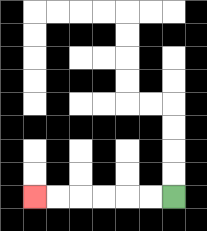{'start': '[7, 8]', 'end': '[1, 8]', 'path_directions': 'L,L,L,L,L,L', 'path_coordinates': '[[7, 8], [6, 8], [5, 8], [4, 8], [3, 8], [2, 8], [1, 8]]'}